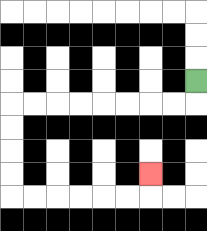{'start': '[8, 3]', 'end': '[6, 7]', 'path_directions': 'D,L,L,L,L,L,L,L,L,D,D,D,D,R,R,R,R,R,R,U', 'path_coordinates': '[[8, 3], [8, 4], [7, 4], [6, 4], [5, 4], [4, 4], [3, 4], [2, 4], [1, 4], [0, 4], [0, 5], [0, 6], [0, 7], [0, 8], [1, 8], [2, 8], [3, 8], [4, 8], [5, 8], [6, 8], [6, 7]]'}